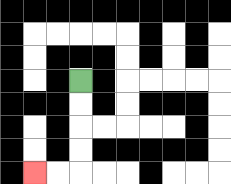{'start': '[3, 3]', 'end': '[1, 7]', 'path_directions': 'D,D,D,D,L,L', 'path_coordinates': '[[3, 3], [3, 4], [3, 5], [3, 6], [3, 7], [2, 7], [1, 7]]'}